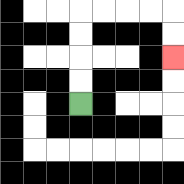{'start': '[3, 4]', 'end': '[7, 2]', 'path_directions': 'U,U,U,U,R,R,R,R,D,D', 'path_coordinates': '[[3, 4], [3, 3], [3, 2], [3, 1], [3, 0], [4, 0], [5, 0], [6, 0], [7, 0], [7, 1], [7, 2]]'}